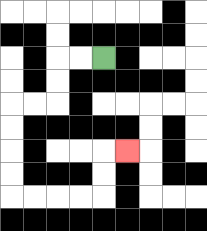{'start': '[4, 2]', 'end': '[5, 6]', 'path_directions': 'L,L,D,D,L,L,D,D,D,D,R,R,R,R,U,U,R', 'path_coordinates': '[[4, 2], [3, 2], [2, 2], [2, 3], [2, 4], [1, 4], [0, 4], [0, 5], [0, 6], [0, 7], [0, 8], [1, 8], [2, 8], [3, 8], [4, 8], [4, 7], [4, 6], [5, 6]]'}